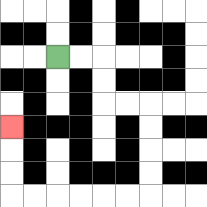{'start': '[2, 2]', 'end': '[0, 5]', 'path_directions': 'R,R,D,D,R,R,D,D,D,D,L,L,L,L,L,L,U,U,U', 'path_coordinates': '[[2, 2], [3, 2], [4, 2], [4, 3], [4, 4], [5, 4], [6, 4], [6, 5], [6, 6], [6, 7], [6, 8], [5, 8], [4, 8], [3, 8], [2, 8], [1, 8], [0, 8], [0, 7], [0, 6], [0, 5]]'}